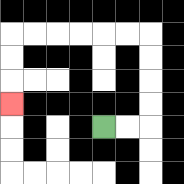{'start': '[4, 5]', 'end': '[0, 4]', 'path_directions': 'R,R,U,U,U,U,L,L,L,L,L,L,D,D,D', 'path_coordinates': '[[4, 5], [5, 5], [6, 5], [6, 4], [6, 3], [6, 2], [6, 1], [5, 1], [4, 1], [3, 1], [2, 1], [1, 1], [0, 1], [0, 2], [0, 3], [0, 4]]'}